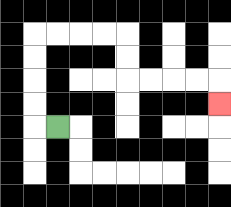{'start': '[2, 5]', 'end': '[9, 4]', 'path_directions': 'L,U,U,U,U,R,R,R,R,D,D,R,R,R,R,D', 'path_coordinates': '[[2, 5], [1, 5], [1, 4], [1, 3], [1, 2], [1, 1], [2, 1], [3, 1], [4, 1], [5, 1], [5, 2], [5, 3], [6, 3], [7, 3], [8, 3], [9, 3], [9, 4]]'}